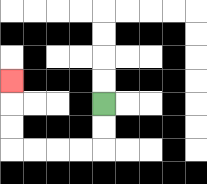{'start': '[4, 4]', 'end': '[0, 3]', 'path_directions': 'D,D,L,L,L,L,U,U,U', 'path_coordinates': '[[4, 4], [4, 5], [4, 6], [3, 6], [2, 6], [1, 6], [0, 6], [0, 5], [0, 4], [0, 3]]'}